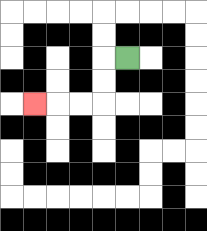{'start': '[5, 2]', 'end': '[1, 4]', 'path_directions': 'L,D,D,L,L,L', 'path_coordinates': '[[5, 2], [4, 2], [4, 3], [4, 4], [3, 4], [2, 4], [1, 4]]'}